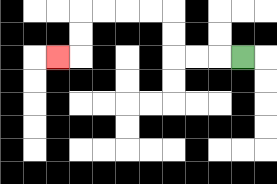{'start': '[10, 2]', 'end': '[2, 2]', 'path_directions': 'L,L,L,U,U,L,L,L,L,D,D,L', 'path_coordinates': '[[10, 2], [9, 2], [8, 2], [7, 2], [7, 1], [7, 0], [6, 0], [5, 0], [4, 0], [3, 0], [3, 1], [3, 2], [2, 2]]'}